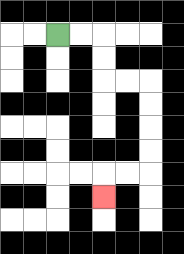{'start': '[2, 1]', 'end': '[4, 8]', 'path_directions': 'R,R,D,D,R,R,D,D,D,D,L,L,D', 'path_coordinates': '[[2, 1], [3, 1], [4, 1], [4, 2], [4, 3], [5, 3], [6, 3], [6, 4], [6, 5], [6, 6], [6, 7], [5, 7], [4, 7], [4, 8]]'}